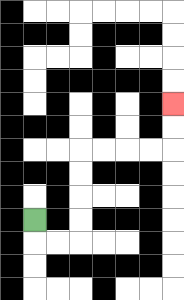{'start': '[1, 9]', 'end': '[7, 4]', 'path_directions': 'D,R,R,U,U,U,U,R,R,R,R,U,U', 'path_coordinates': '[[1, 9], [1, 10], [2, 10], [3, 10], [3, 9], [3, 8], [3, 7], [3, 6], [4, 6], [5, 6], [6, 6], [7, 6], [7, 5], [7, 4]]'}